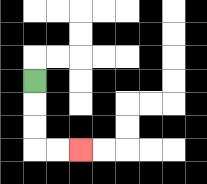{'start': '[1, 3]', 'end': '[3, 6]', 'path_directions': 'D,D,D,R,R', 'path_coordinates': '[[1, 3], [1, 4], [1, 5], [1, 6], [2, 6], [3, 6]]'}